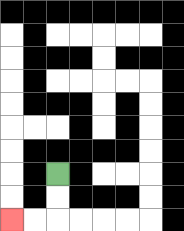{'start': '[2, 7]', 'end': '[0, 9]', 'path_directions': 'D,D,L,L', 'path_coordinates': '[[2, 7], [2, 8], [2, 9], [1, 9], [0, 9]]'}